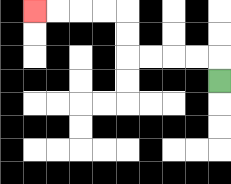{'start': '[9, 3]', 'end': '[1, 0]', 'path_directions': 'U,L,L,L,L,U,U,L,L,L,L', 'path_coordinates': '[[9, 3], [9, 2], [8, 2], [7, 2], [6, 2], [5, 2], [5, 1], [5, 0], [4, 0], [3, 0], [2, 0], [1, 0]]'}